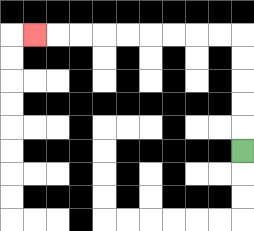{'start': '[10, 6]', 'end': '[1, 1]', 'path_directions': 'U,U,U,U,U,L,L,L,L,L,L,L,L,L', 'path_coordinates': '[[10, 6], [10, 5], [10, 4], [10, 3], [10, 2], [10, 1], [9, 1], [8, 1], [7, 1], [6, 1], [5, 1], [4, 1], [3, 1], [2, 1], [1, 1]]'}